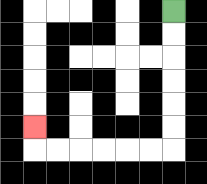{'start': '[7, 0]', 'end': '[1, 5]', 'path_directions': 'D,D,D,D,D,D,L,L,L,L,L,L,U', 'path_coordinates': '[[7, 0], [7, 1], [7, 2], [7, 3], [7, 4], [7, 5], [7, 6], [6, 6], [5, 6], [4, 6], [3, 6], [2, 6], [1, 6], [1, 5]]'}